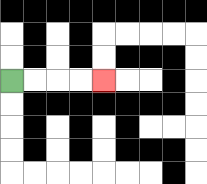{'start': '[0, 3]', 'end': '[4, 3]', 'path_directions': 'R,R,R,R', 'path_coordinates': '[[0, 3], [1, 3], [2, 3], [3, 3], [4, 3]]'}